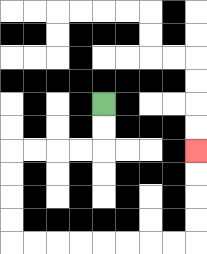{'start': '[4, 4]', 'end': '[8, 6]', 'path_directions': 'D,D,L,L,L,L,D,D,D,D,R,R,R,R,R,R,R,R,U,U,U,U', 'path_coordinates': '[[4, 4], [4, 5], [4, 6], [3, 6], [2, 6], [1, 6], [0, 6], [0, 7], [0, 8], [0, 9], [0, 10], [1, 10], [2, 10], [3, 10], [4, 10], [5, 10], [6, 10], [7, 10], [8, 10], [8, 9], [8, 8], [8, 7], [8, 6]]'}